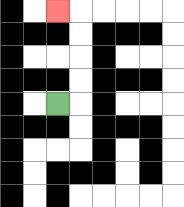{'start': '[2, 4]', 'end': '[2, 0]', 'path_directions': 'R,U,U,U,U,L', 'path_coordinates': '[[2, 4], [3, 4], [3, 3], [3, 2], [3, 1], [3, 0], [2, 0]]'}